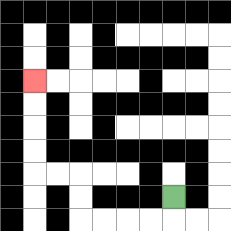{'start': '[7, 8]', 'end': '[1, 3]', 'path_directions': 'D,L,L,L,L,U,U,L,L,U,U,U,U', 'path_coordinates': '[[7, 8], [7, 9], [6, 9], [5, 9], [4, 9], [3, 9], [3, 8], [3, 7], [2, 7], [1, 7], [1, 6], [1, 5], [1, 4], [1, 3]]'}